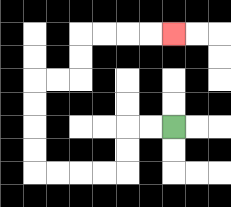{'start': '[7, 5]', 'end': '[7, 1]', 'path_directions': 'L,L,D,D,L,L,L,L,U,U,U,U,R,R,U,U,R,R,R,R', 'path_coordinates': '[[7, 5], [6, 5], [5, 5], [5, 6], [5, 7], [4, 7], [3, 7], [2, 7], [1, 7], [1, 6], [1, 5], [1, 4], [1, 3], [2, 3], [3, 3], [3, 2], [3, 1], [4, 1], [5, 1], [6, 1], [7, 1]]'}